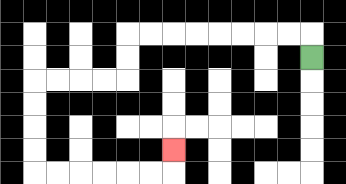{'start': '[13, 2]', 'end': '[7, 6]', 'path_directions': 'U,L,L,L,L,L,L,L,L,D,D,L,L,L,L,D,D,D,D,R,R,R,R,R,R,U', 'path_coordinates': '[[13, 2], [13, 1], [12, 1], [11, 1], [10, 1], [9, 1], [8, 1], [7, 1], [6, 1], [5, 1], [5, 2], [5, 3], [4, 3], [3, 3], [2, 3], [1, 3], [1, 4], [1, 5], [1, 6], [1, 7], [2, 7], [3, 7], [4, 7], [5, 7], [6, 7], [7, 7], [7, 6]]'}